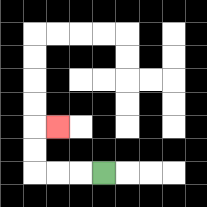{'start': '[4, 7]', 'end': '[2, 5]', 'path_directions': 'L,L,L,U,U,R', 'path_coordinates': '[[4, 7], [3, 7], [2, 7], [1, 7], [1, 6], [1, 5], [2, 5]]'}